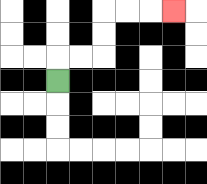{'start': '[2, 3]', 'end': '[7, 0]', 'path_directions': 'U,R,R,U,U,R,R,R', 'path_coordinates': '[[2, 3], [2, 2], [3, 2], [4, 2], [4, 1], [4, 0], [5, 0], [6, 0], [7, 0]]'}